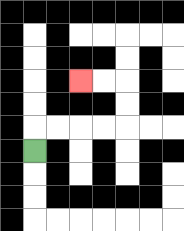{'start': '[1, 6]', 'end': '[3, 3]', 'path_directions': 'U,R,R,R,R,U,U,L,L', 'path_coordinates': '[[1, 6], [1, 5], [2, 5], [3, 5], [4, 5], [5, 5], [5, 4], [5, 3], [4, 3], [3, 3]]'}